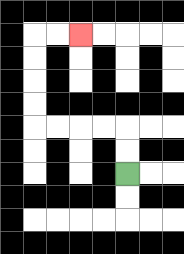{'start': '[5, 7]', 'end': '[3, 1]', 'path_directions': 'U,U,L,L,L,L,U,U,U,U,R,R', 'path_coordinates': '[[5, 7], [5, 6], [5, 5], [4, 5], [3, 5], [2, 5], [1, 5], [1, 4], [1, 3], [1, 2], [1, 1], [2, 1], [3, 1]]'}